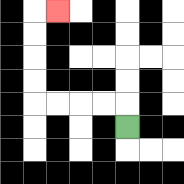{'start': '[5, 5]', 'end': '[2, 0]', 'path_directions': 'U,L,L,L,L,U,U,U,U,R', 'path_coordinates': '[[5, 5], [5, 4], [4, 4], [3, 4], [2, 4], [1, 4], [1, 3], [1, 2], [1, 1], [1, 0], [2, 0]]'}